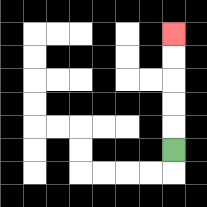{'start': '[7, 6]', 'end': '[7, 1]', 'path_directions': 'U,U,U,U,U', 'path_coordinates': '[[7, 6], [7, 5], [7, 4], [7, 3], [7, 2], [7, 1]]'}